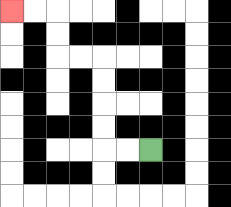{'start': '[6, 6]', 'end': '[0, 0]', 'path_directions': 'L,L,U,U,U,U,L,L,U,U,L,L', 'path_coordinates': '[[6, 6], [5, 6], [4, 6], [4, 5], [4, 4], [4, 3], [4, 2], [3, 2], [2, 2], [2, 1], [2, 0], [1, 0], [0, 0]]'}